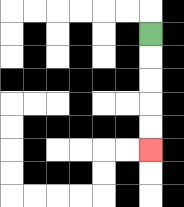{'start': '[6, 1]', 'end': '[6, 6]', 'path_directions': 'D,D,D,D,D', 'path_coordinates': '[[6, 1], [6, 2], [6, 3], [6, 4], [6, 5], [6, 6]]'}